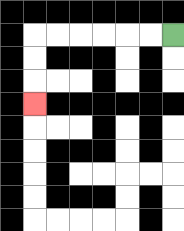{'start': '[7, 1]', 'end': '[1, 4]', 'path_directions': 'L,L,L,L,L,L,D,D,D', 'path_coordinates': '[[7, 1], [6, 1], [5, 1], [4, 1], [3, 1], [2, 1], [1, 1], [1, 2], [1, 3], [1, 4]]'}